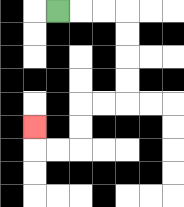{'start': '[2, 0]', 'end': '[1, 5]', 'path_directions': 'R,R,R,D,D,D,D,L,L,D,D,L,L,U', 'path_coordinates': '[[2, 0], [3, 0], [4, 0], [5, 0], [5, 1], [5, 2], [5, 3], [5, 4], [4, 4], [3, 4], [3, 5], [3, 6], [2, 6], [1, 6], [1, 5]]'}